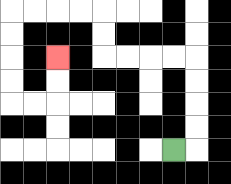{'start': '[7, 6]', 'end': '[2, 2]', 'path_directions': 'R,U,U,U,U,L,L,L,L,U,U,L,L,L,L,D,D,D,D,R,R,U,U', 'path_coordinates': '[[7, 6], [8, 6], [8, 5], [8, 4], [8, 3], [8, 2], [7, 2], [6, 2], [5, 2], [4, 2], [4, 1], [4, 0], [3, 0], [2, 0], [1, 0], [0, 0], [0, 1], [0, 2], [0, 3], [0, 4], [1, 4], [2, 4], [2, 3], [2, 2]]'}